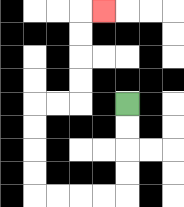{'start': '[5, 4]', 'end': '[4, 0]', 'path_directions': 'D,D,D,D,L,L,L,L,U,U,U,U,R,R,U,U,U,U,R', 'path_coordinates': '[[5, 4], [5, 5], [5, 6], [5, 7], [5, 8], [4, 8], [3, 8], [2, 8], [1, 8], [1, 7], [1, 6], [1, 5], [1, 4], [2, 4], [3, 4], [3, 3], [3, 2], [3, 1], [3, 0], [4, 0]]'}